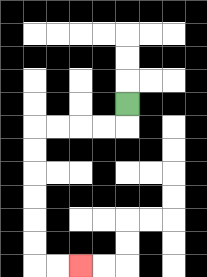{'start': '[5, 4]', 'end': '[3, 11]', 'path_directions': 'D,L,L,L,L,D,D,D,D,D,D,R,R', 'path_coordinates': '[[5, 4], [5, 5], [4, 5], [3, 5], [2, 5], [1, 5], [1, 6], [1, 7], [1, 8], [1, 9], [1, 10], [1, 11], [2, 11], [3, 11]]'}